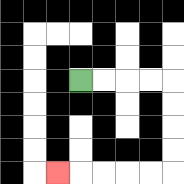{'start': '[3, 3]', 'end': '[2, 7]', 'path_directions': 'R,R,R,R,D,D,D,D,L,L,L,L,L', 'path_coordinates': '[[3, 3], [4, 3], [5, 3], [6, 3], [7, 3], [7, 4], [7, 5], [7, 6], [7, 7], [6, 7], [5, 7], [4, 7], [3, 7], [2, 7]]'}